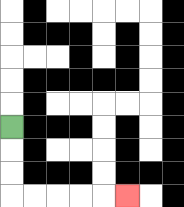{'start': '[0, 5]', 'end': '[5, 8]', 'path_directions': 'D,D,D,R,R,R,R,R', 'path_coordinates': '[[0, 5], [0, 6], [0, 7], [0, 8], [1, 8], [2, 8], [3, 8], [4, 8], [5, 8]]'}